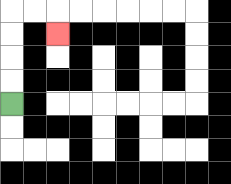{'start': '[0, 4]', 'end': '[2, 1]', 'path_directions': 'U,U,U,U,R,R,D', 'path_coordinates': '[[0, 4], [0, 3], [0, 2], [0, 1], [0, 0], [1, 0], [2, 0], [2, 1]]'}